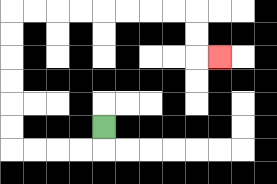{'start': '[4, 5]', 'end': '[9, 2]', 'path_directions': 'D,L,L,L,L,U,U,U,U,U,U,R,R,R,R,R,R,R,R,D,D,R', 'path_coordinates': '[[4, 5], [4, 6], [3, 6], [2, 6], [1, 6], [0, 6], [0, 5], [0, 4], [0, 3], [0, 2], [0, 1], [0, 0], [1, 0], [2, 0], [3, 0], [4, 0], [5, 0], [6, 0], [7, 0], [8, 0], [8, 1], [8, 2], [9, 2]]'}